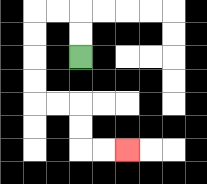{'start': '[3, 2]', 'end': '[5, 6]', 'path_directions': 'U,U,L,L,D,D,D,D,R,R,D,D,R,R', 'path_coordinates': '[[3, 2], [3, 1], [3, 0], [2, 0], [1, 0], [1, 1], [1, 2], [1, 3], [1, 4], [2, 4], [3, 4], [3, 5], [3, 6], [4, 6], [5, 6]]'}